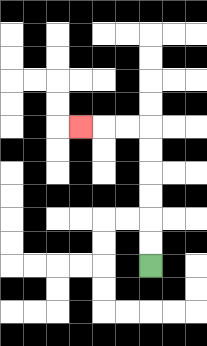{'start': '[6, 11]', 'end': '[3, 5]', 'path_directions': 'U,U,U,U,U,U,L,L,L', 'path_coordinates': '[[6, 11], [6, 10], [6, 9], [6, 8], [6, 7], [6, 6], [6, 5], [5, 5], [4, 5], [3, 5]]'}